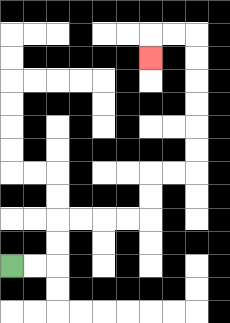{'start': '[0, 11]', 'end': '[6, 2]', 'path_directions': 'R,R,U,U,R,R,R,R,U,U,R,R,U,U,U,U,U,U,L,L,D', 'path_coordinates': '[[0, 11], [1, 11], [2, 11], [2, 10], [2, 9], [3, 9], [4, 9], [5, 9], [6, 9], [6, 8], [6, 7], [7, 7], [8, 7], [8, 6], [8, 5], [8, 4], [8, 3], [8, 2], [8, 1], [7, 1], [6, 1], [6, 2]]'}